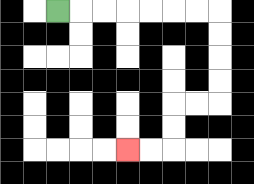{'start': '[2, 0]', 'end': '[5, 6]', 'path_directions': 'R,R,R,R,R,R,R,D,D,D,D,L,L,D,D,L,L', 'path_coordinates': '[[2, 0], [3, 0], [4, 0], [5, 0], [6, 0], [7, 0], [8, 0], [9, 0], [9, 1], [9, 2], [9, 3], [9, 4], [8, 4], [7, 4], [7, 5], [7, 6], [6, 6], [5, 6]]'}